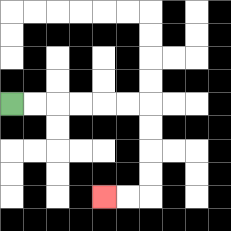{'start': '[0, 4]', 'end': '[4, 8]', 'path_directions': 'R,R,R,R,R,R,D,D,D,D,L,L', 'path_coordinates': '[[0, 4], [1, 4], [2, 4], [3, 4], [4, 4], [5, 4], [6, 4], [6, 5], [6, 6], [6, 7], [6, 8], [5, 8], [4, 8]]'}